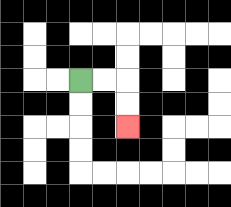{'start': '[3, 3]', 'end': '[5, 5]', 'path_directions': 'R,R,D,D', 'path_coordinates': '[[3, 3], [4, 3], [5, 3], [5, 4], [5, 5]]'}